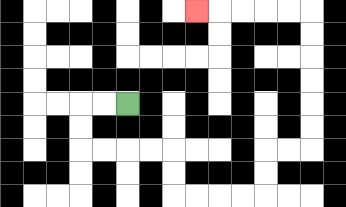{'start': '[5, 4]', 'end': '[8, 0]', 'path_directions': 'L,L,D,D,R,R,R,R,D,D,R,R,R,R,U,U,R,R,U,U,U,U,U,U,L,L,L,L,L', 'path_coordinates': '[[5, 4], [4, 4], [3, 4], [3, 5], [3, 6], [4, 6], [5, 6], [6, 6], [7, 6], [7, 7], [7, 8], [8, 8], [9, 8], [10, 8], [11, 8], [11, 7], [11, 6], [12, 6], [13, 6], [13, 5], [13, 4], [13, 3], [13, 2], [13, 1], [13, 0], [12, 0], [11, 0], [10, 0], [9, 0], [8, 0]]'}